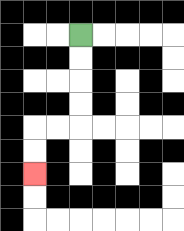{'start': '[3, 1]', 'end': '[1, 7]', 'path_directions': 'D,D,D,D,L,L,D,D', 'path_coordinates': '[[3, 1], [3, 2], [3, 3], [3, 4], [3, 5], [2, 5], [1, 5], [1, 6], [1, 7]]'}